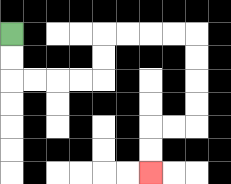{'start': '[0, 1]', 'end': '[6, 7]', 'path_directions': 'D,D,R,R,R,R,U,U,R,R,R,R,D,D,D,D,L,L,D,D', 'path_coordinates': '[[0, 1], [0, 2], [0, 3], [1, 3], [2, 3], [3, 3], [4, 3], [4, 2], [4, 1], [5, 1], [6, 1], [7, 1], [8, 1], [8, 2], [8, 3], [8, 4], [8, 5], [7, 5], [6, 5], [6, 6], [6, 7]]'}